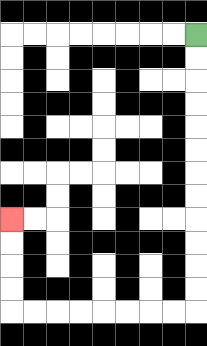{'start': '[8, 1]', 'end': '[0, 9]', 'path_directions': 'D,D,D,D,D,D,D,D,D,D,D,D,L,L,L,L,L,L,L,L,U,U,U,U', 'path_coordinates': '[[8, 1], [8, 2], [8, 3], [8, 4], [8, 5], [8, 6], [8, 7], [8, 8], [8, 9], [8, 10], [8, 11], [8, 12], [8, 13], [7, 13], [6, 13], [5, 13], [4, 13], [3, 13], [2, 13], [1, 13], [0, 13], [0, 12], [0, 11], [0, 10], [0, 9]]'}